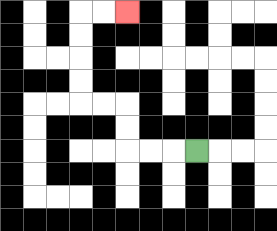{'start': '[8, 6]', 'end': '[5, 0]', 'path_directions': 'L,L,L,U,U,L,L,U,U,U,U,R,R', 'path_coordinates': '[[8, 6], [7, 6], [6, 6], [5, 6], [5, 5], [5, 4], [4, 4], [3, 4], [3, 3], [3, 2], [3, 1], [3, 0], [4, 0], [5, 0]]'}